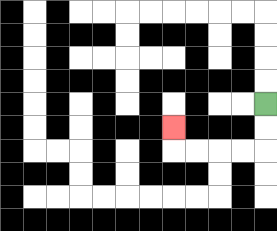{'start': '[11, 4]', 'end': '[7, 5]', 'path_directions': 'D,D,L,L,L,L,U', 'path_coordinates': '[[11, 4], [11, 5], [11, 6], [10, 6], [9, 6], [8, 6], [7, 6], [7, 5]]'}